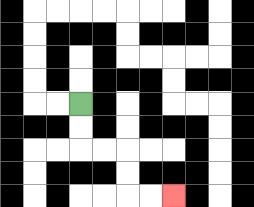{'start': '[3, 4]', 'end': '[7, 8]', 'path_directions': 'D,D,R,R,D,D,R,R', 'path_coordinates': '[[3, 4], [3, 5], [3, 6], [4, 6], [5, 6], [5, 7], [5, 8], [6, 8], [7, 8]]'}